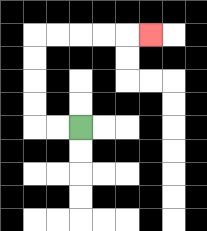{'start': '[3, 5]', 'end': '[6, 1]', 'path_directions': 'L,L,U,U,U,U,R,R,R,R,R', 'path_coordinates': '[[3, 5], [2, 5], [1, 5], [1, 4], [1, 3], [1, 2], [1, 1], [2, 1], [3, 1], [4, 1], [5, 1], [6, 1]]'}